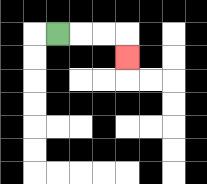{'start': '[2, 1]', 'end': '[5, 2]', 'path_directions': 'R,R,R,D', 'path_coordinates': '[[2, 1], [3, 1], [4, 1], [5, 1], [5, 2]]'}